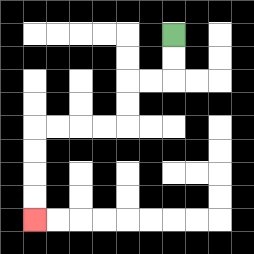{'start': '[7, 1]', 'end': '[1, 9]', 'path_directions': 'D,D,L,L,D,D,L,L,L,L,D,D,D,D', 'path_coordinates': '[[7, 1], [7, 2], [7, 3], [6, 3], [5, 3], [5, 4], [5, 5], [4, 5], [3, 5], [2, 5], [1, 5], [1, 6], [1, 7], [1, 8], [1, 9]]'}